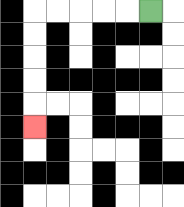{'start': '[6, 0]', 'end': '[1, 5]', 'path_directions': 'L,L,L,L,L,D,D,D,D,D', 'path_coordinates': '[[6, 0], [5, 0], [4, 0], [3, 0], [2, 0], [1, 0], [1, 1], [1, 2], [1, 3], [1, 4], [1, 5]]'}